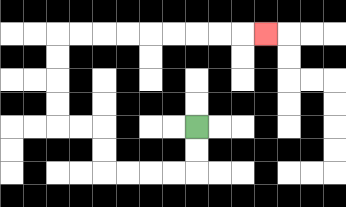{'start': '[8, 5]', 'end': '[11, 1]', 'path_directions': 'D,D,L,L,L,L,U,U,L,L,U,U,U,U,R,R,R,R,R,R,R,R,R', 'path_coordinates': '[[8, 5], [8, 6], [8, 7], [7, 7], [6, 7], [5, 7], [4, 7], [4, 6], [4, 5], [3, 5], [2, 5], [2, 4], [2, 3], [2, 2], [2, 1], [3, 1], [4, 1], [5, 1], [6, 1], [7, 1], [8, 1], [9, 1], [10, 1], [11, 1]]'}